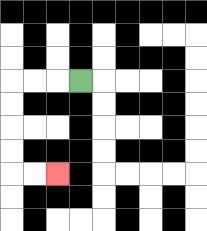{'start': '[3, 3]', 'end': '[2, 7]', 'path_directions': 'L,L,L,D,D,D,D,R,R', 'path_coordinates': '[[3, 3], [2, 3], [1, 3], [0, 3], [0, 4], [0, 5], [0, 6], [0, 7], [1, 7], [2, 7]]'}